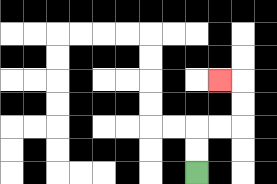{'start': '[8, 7]', 'end': '[9, 3]', 'path_directions': 'U,U,R,R,U,U,L', 'path_coordinates': '[[8, 7], [8, 6], [8, 5], [9, 5], [10, 5], [10, 4], [10, 3], [9, 3]]'}